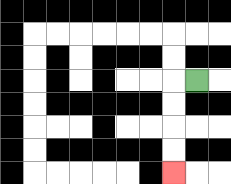{'start': '[8, 3]', 'end': '[7, 7]', 'path_directions': 'L,D,D,D,D', 'path_coordinates': '[[8, 3], [7, 3], [7, 4], [7, 5], [7, 6], [7, 7]]'}